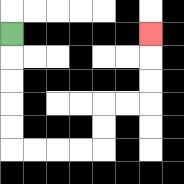{'start': '[0, 1]', 'end': '[6, 1]', 'path_directions': 'D,D,D,D,D,R,R,R,R,U,U,R,R,U,U,U', 'path_coordinates': '[[0, 1], [0, 2], [0, 3], [0, 4], [0, 5], [0, 6], [1, 6], [2, 6], [3, 6], [4, 6], [4, 5], [4, 4], [5, 4], [6, 4], [6, 3], [6, 2], [6, 1]]'}